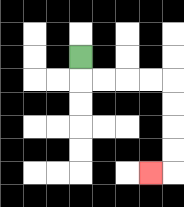{'start': '[3, 2]', 'end': '[6, 7]', 'path_directions': 'D,R,R,R,R,D,D,D,D,L', 'path_coordinates': '[[3, 2], [3, 3], [4, 3], [5, 3], [6, 3], [7, 3], [7, 4], [7, 5], [7, 6], [7, 7], [6, 7]]'}